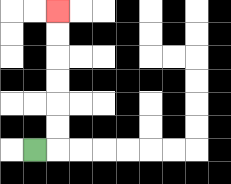{'start': '[1, 6]', 'end': '[2, 0]', 'path_directions': 'R,U,U,U,U,U,U', 'path_coordinates': '[[1, 6], [2, 6], [2, 5], [2, 4], [2, 3], [2, 2], [2, 1], [2, 0]]'}